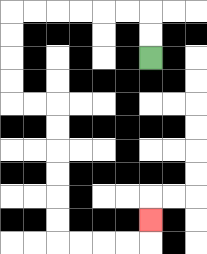{'start': '[6, 2]', 'end': '[6, 9]', 'path_directions': 'U,U,L,L,L,L,L,L,D,D,D,D,R,R,D,D,D,D,D,D,R,R,R,R,U', 'path_coordinates': '[[6, 2], [6, 1], [6, 0], [5, 0], [4, 0], [3, 0], [2, 0], [1, 0], [0, 0], [0, 1], [0, 2], [0, 3], [0, 4], [1, 4], [2, 4], [2, 5], [2, 6], [2, 7], [2, 8], [2, 9], [2, 10], [3, 10], [4, 10], [5, 10], [6, 10], [6, 9]]'}